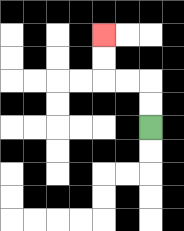{'start': '[6, 5]', 'end': '[4, 1]', 'path_directions': 'U,U,L,L,U,U', 'path_coordinates': '[[6, 5], [6, 4], [6, 3], [5, 3], [4, 3], [4, 2], [4, 1]]'}